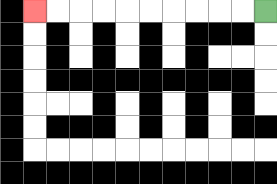{'start': '[11, 0]', 'end': '[1, 0]', 'path_directions': 'L,L,L,L,L,L,L,L,L,L', 'path_coordinates': '[[11, 0], [10, 0], [9, 0], [8, 0], [7, 0], [6, 0], [5, 0], [4, 0], [3, 0], [2, 0], [1, 0]]'}